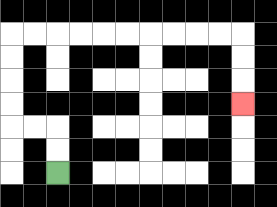{'start': '[2, 7]', 'end': '[10, 4]', 'path_directions': 'U,U,L,L,U,U,U,U,R,R,R,R,R,R,R,R,R,R,D,D,D', 'path_coordinates': '[[2, 7], [2, 6], [2, 5], [1, 5], [0, 5], [0, 4], [0, 3], [0, 2], [0, 1], [1, 1], [2, 1], [3, 1], [4, 1], [5, 1], [6, 1], [7, 1], [8, 1], [9, 1], [10, 1], [10, 2], [10, 3], [10, 4]]'}